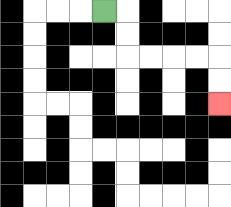{'start': '[4, 0]', 'end': '[9, 4]', 'path_directions': 'R,D,D,R,R,R,R,D,D', 'path_coordinates': '[[4, 0], [5, 0], [5, 1], [5, 2], [6, 2], [7, 2], [8, 2], [9, 2], [9, 3], [9, 4]]'}